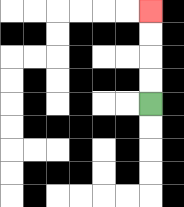{'start': '[6, 4]', 'end': '[6, 0]', 'path_directions': 'U,U,U,U', 'path_coordinates': '[[6, 4], [6, 3], [6, 2], [6, 1], [6, 0]]'}